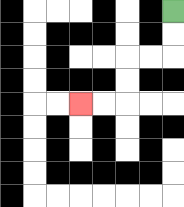{'start': '[7, 0]', 'end': '[3, 4]', 'path_directions': 'D,D,L,L,D,D,L,L', 'path_coordinates': '[[7, 0], [7, 1], [7, 2], [6, 2], [5, 2], [5, 3], [5, 4], [4, 4], [3, 4]]'}